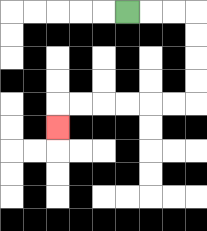{'start': '[5, 0]', 'end': '[2, 5]', 'path_directions': 'R,R,R,D,D,D,D,L,L,L,L,L,L,D', 'path_coordinates': '[[5, 0], [6, 0], [7, 0], [8, 0], [8, 1], [8, 2], [8, 3], [8, 4], [7, 4], [6, 4], [5, 4], [4, 4], [3, 4], [2, 4], [2, 5]]'}